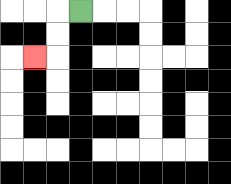{'start': '[3, 0]', 'end': '[1, 2]', 'path_directions': 'L,D,D,L', 'path_coordinates': '[[3, 0], [2, 0], [2, 1], [2, 2], [1, 2]]'}